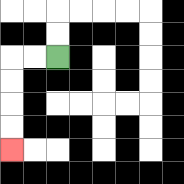{'start': '[2, 2]', 'end': '[0, 6]', 'path_directions': 'L,L,D,D,D,D', 'path_coordinates': '[[2, 2], [1, 2], [0, 2], [0, 3], [0, 4], [0, 5], [0, 6]]'}